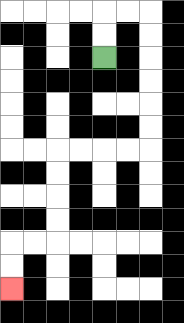{'start': '[4, 2]', 'end': '[0, 12]', 'path_directions': 'U,U,R,R,D,D,D,D,D,D,L,L,L,L,D,D,D,D,L,L,D,D', 'path_coordinates': '[[4, 2], [4, 1], [4, 0], [5, 0], [6, 0], [6, 1], [6, 2], [6, 3], [6, 4], [6, 5], [6, 6], [5, 6], [4, 6], [3, 6], [2, 6], [2, 7], [2, 8], [2, 9], [2, 10], [1, 10], [0, 10], [0, 11], [0, 12]]'}